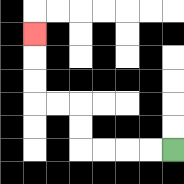{'start': '[7, 6]', 'end': '[1, 1]', 'path_directions': 'L,L,L,L,U,U,L,L,U,U,U', 'path_coordinates': '[[7, 6], [6, 6], [5, 6], [4, 6], [3, 6], [3, 5], [3, 4], [2, 4], [1, 4], [1, 3], [1, 2], [1, 1]]'}